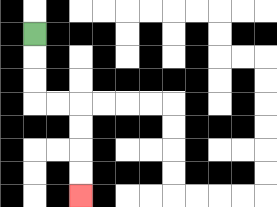{'start': '[1, 1]', 'end': '[3, 8]', 'path_directions': 'D,D,D,R,R,D,D,D,D', 'path_coordinates': '[[1, 1], [1, 2], [1, 3], [1, 4], [2, 4], [3, 4], [3, 5], [3, 6], [3, 7], [3, 8]]'}